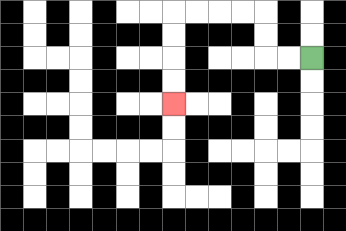{'start': '[13, 2]', 'end': '[7, 4]', 'path_directions': 'L,L,U,U,L,L,L,L,D,D,D,D', 'path_coordinates': '[[13, 2], [12, 2], [11, 2], [11, 1], [11, 0], [10, 0], [9, 0], [8, 0], [7, 0], [7, 1], [7, 2], [7, 3], [7, 4]]'}